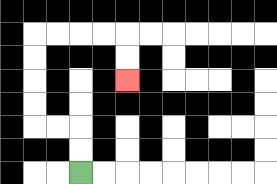{'start': '[3, 7]', 'end': '[5, 3]', 'path_directions': 'U,U,L,L,U,U,U,U,R,R,R,R,D,D', 'path_coordinates': '[[3, 7], [3, 6], [3, 5], [2, 5], [1, 5], [1, 4], [1, 3], [1, 2], [1, 1], [2, 1], [3, 1], [4, 1], [5, 1], [5, 2], [5, 3]]'}